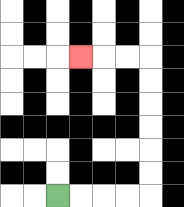{'start': '[2, 8]', 'end': '[3, 2]', 'path_directions': 'R,R,R,R,U,U,U,U,U,U,L,L,L', 'path_coordinates': '[[2, 8], [3, 8], [4, 8], [5, 8], [6, 8], [6, 7], [6, 6], [6, 5], [6, 4], [6, 3], [6, 2], [5, 2], [4, 2], [3, 2]]'}